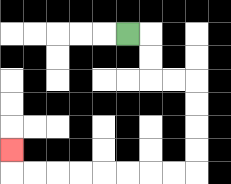{'start': '[5, 1]', 'end': '[0, 6]', 'path_directions': 'R,D,D,R,R,D,D,D,D,L,L,L,L,L,L,L,L,U', 'path_coordinates': '[[5, 1], [6, 1], [6, 2], [6, 3], [7, 3], [8, 3], [8, 4], [8, 5], [8, 6], [8, 7], [7, 7], [6, 7], [5, 7], [4, 7], [3, 7], [2, 7], [1, 7], [0, 7], [0, 6]]'}